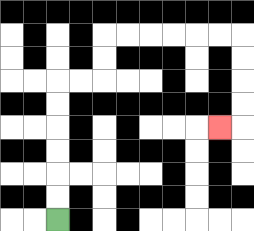{'start': '[2, 9]', 'end': '[9, 5]', 'path_directions': 'U,U,U,U,U,U,R,R,U,U,R,R,R,R,R,R,D,D,D,D,L', 'path_coordinates': '[[2, 9], [2, 8], [2, 7], [2, 6], [2, 5], [2, 4], [2, 3], [3, 3], [4, 3], [4, 2], [4, 1], [5, 1], [6, 1], [7, 1], [8, 1], [9, 1], [10, 1], [10, 2], [10, 3], [10, 4], [10, 5], [9, 5]]'}